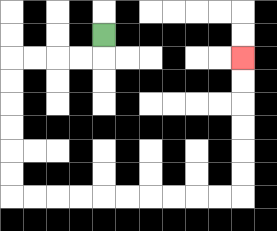{'start': '[4, 1]', 'end': '[10, 2]', 'path_directions': 'D,L,L,L,L,D,D,D,D,D,D,R,R,R,R,R,R,R,R,R,R,U,U,U,U,U,U', 'path_coordinates': '[[4, 1], [4, 2], [3, 2], [2, 2], [1, 2], [0, 2], [0, 3], [0, 4], [0, 5], [0, 6], [0, 7], [0, 8], [1, 8], [2, 8], [3, 8], [4, 8], [5, 8], [6, 8], [7, 8], [8, 8], [9, 8], [10, 8], [10, 7], [10, 6], [10, 5], [10, 4], [10, 3], [10, 2]]'}